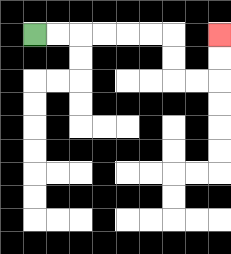{'start': '[1, 1]', 'end': '[9, 1]', 'path_directions': 'R,R,R,R,R,R,D,D,R,R,U,U', 'path_coordinates': '[[1, 1], [2, 1], [3, 1], [4, 1], [5, 1], [6, 1], [7, 1], [7, 2], [7, 3], [8, 3], [9, 3], [9, 2], [9, 1]]'}